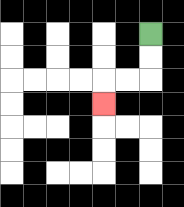{'start': '[6, 1]', 'end': '[4, 4]', 'path_directions': 'D,D,L,L,D', 'path_coordinates': '[[6, 1], [6, 2], [6, 3], [5, 3], [4, 3], [4, 4]]'}